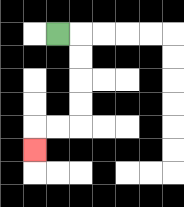{'start': '[2, 1]', 'end': '[1, 6]', 'path_directions': 'R,D,D,D,D,L,L,D', 'path_coordinates': '[[2, 1], [3, 1], [3, 2], [3, 3], [3, 4], [3, 5], [2, 5], [1, 5], [1, 6]]'}